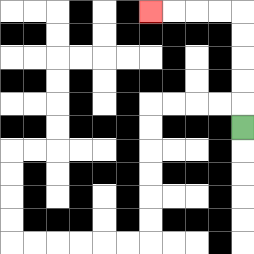{'start': '[10, 5]', 'end': '[6, 0]', 'path_directions': 'U,U,U,U,U,L,L,L,L', 'path_coordinates': '[[10, 5], [10, 4], [10, 3], [10, 2], [10, 1], [10, 0], [9, 0], [8, 0], [7, 0], [6, 0]]'}